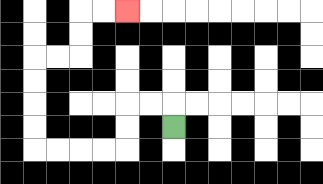{'start': '[7, 5]', 'end': '[5, 0]', 'path_directions': 'U,L,L,D,D,L,L,L,L,U,U,U,U,R,R,U,U,R,R', 'path_coordinates': '[[7, 5], [7, 4], [6, 4], [5, 4], [5, 5], [5, 6], [4, 6], [3, 6], [2, 6], [1, 6], [1, 5], [1, 4], [1, 3], [1, 2], [2, 2], [3, 2], [3, 1], [3, 0], [4, 0], [5, 0]]'}